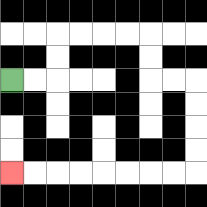{'start': '[0, 3]', 'end': '[0, 7]', 'path_directions': 'R,R,U,U,R,R,R,R,D,D,R,R,D,D,D,D,L,L,L,L,L,L,L,L', 'path_coordinates': '[[0, 3], [1, 3], [2, 3], [2, 2], [2, 1], [3, 1], [4, 1], [5, 1], [6, 1], [6, 2], [6, 3], [7, 3], [8, 3], [8, 4], [8, 5], [8, 6], [8, 7], [7, 7], [6, 7], [5, 7], [4, 7], [3, 7], [2, 7], [1, 7], [0, 7]]'}